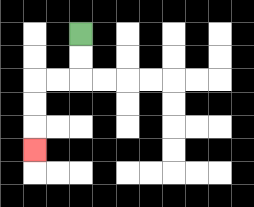{'start': '[3, 1]', 'end': '[1, 6]', 'path_directions': 'D,D,L,L,D,D,D', 'path_coordinates': '[[3, 1], [3, 2], [3, 3], [2, 3], [1, 3], [1, 4], [1, 5], [1, 6]]'}